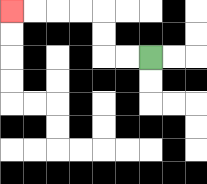{'start': '[6, 2]', 'end': '[0, 0]', 'path_directions': 'L,L,U,U,L,L,L,L', 'path_coordinates': '[[6, 2], [5, 2], [4, 2], [4, 1], [4, 0], [3, 0], [2, 0], [1, 0], [0, 0]]'}